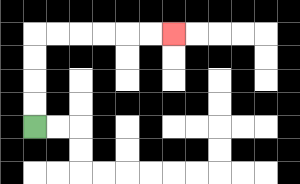{'start': '[1, 5]', 'end': '[7, 1]', 'path_directions': 'U,U,U,U,R,R,R,R,R,R', 'path_coordinates': '[[1, 5], [1, 4], [1, 3], [1, 2], [1, 1], [2, 1], [3, 1], [4, 1], [5, 1], [6, 1], [7, 1]]'}